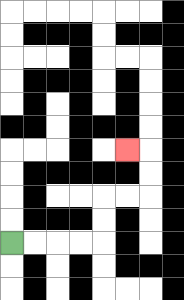{'start': '[0, 10]', 'end': '[5, 6]', 'path_directions': 'R,R,R,R,U,U,R,R,U,U,L', 'path_coordinates': '[[0, 10], [1, 10], [2, 10], [3, 10], [4, 10], [4, 9], [4, 8], [5, 8], [6, 8], [6, 7], [6, 6], [5, 6]]'}